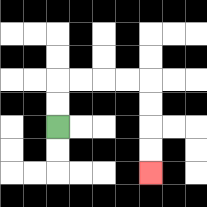{'start': '[2, 5]', 'end': '[6, 7]', 'path_directions': 'U,U,R,R,R,R,D,D,D,D', 'path_coordinates': '[[2, 5], [2, 4], [2, 3], [3, 3], [4, 3], [5, 3], [6, 3], [6, 4], [6, 5], [6, 6], [6, 7]]'}